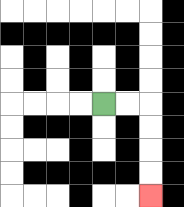{'start': '[4, 4]', 'end': '[6, 8]', 'path_directions': 'R,R,D,D,D,D', 'path_coordinates': '[[4, 4], [5, 4], [6, 4], [6, 5], [6, 6], [6, 7], [6, 8]]'}